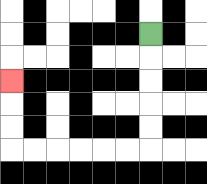{'start': '[6, 1]', 'end': '[0, 3]', 'path_directions': 'D,D,D,D,D,L,L,L,L,L,L,U,U,U', 'path_coordinates': '[[6, 1], [6, 2], [6, 3], [6, 4], [6, 5], [6, 6], [5, 6], [4, 6], [3, 6], [2, 6], [1, 6], [0, 6], [0, 5], [0, 4], [0, 3]]'}